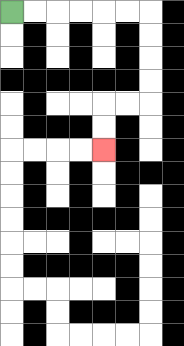{'start': '[0, 0]', 'end': '[4, 6]', 'path_directions': 'R,R,R,R,R,R,D,D,D,D,L,L,D,D', 'path_coordinates': '[[0, 0], [1, 0], [2, 0], [3, 0], [4, 0], [5, 0], [6, 0], [6, 1], [6, 2], [6, 3], [6, 4], [5, 4], [4, 4], [4, 5], [4, 6]]'}